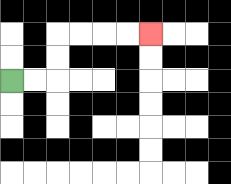{'start': '[0, 3]', 'end': '[6, 1]', 'path_directions': 'R,R,U,U,R,R,R,R', 'path_coordinates': '[[0, 3], [1, 3], [2, 3], [2, 2], [2, 1], [3, 1], [4, 1], [5, 1], [6, 1]]'}